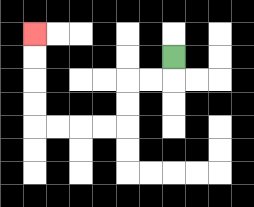{'start': '[7, 2]', 'end': '[1, 1]', 'path_directions': 'D,L,L,D,D,L,L,L,L,U,U,U,U', 'path_coordinates': '[[7, 2], [7, 3], [6, 3], [5, 3], [5, 4], [5, 5], [4, 5], [3, 5], [2, 5], [1, 5], [1, 4], [1, 3], [1, 2], [1, 1]]'}